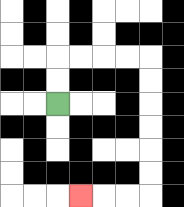{'start': '[2, 4]', 'end': '[3, 8]', 'path_directions': 'U,U,R,R,R,R,D,D,D,D,D,D,L,L,L', 'path_coordinates': '[[2, 4], [2, 3], [2, 2], [3, 2], [4, 2], [5, 2], [6, 2], [6, 3], [6, 4], [6, 5], [6, 6], [6, 7], [6, 8], [5, 8], [4, 8], [3, 8]]'}